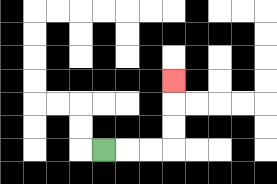{'start': '[4, 6]', 'end': '[7, 3]', 'path_directions': 'R,R,R,U,U,U', 'path_coordinates': '[[4, 6], [5, 6], [6, 6], [7, 6], [7, 5], [7, 4], [7, 3]]'}